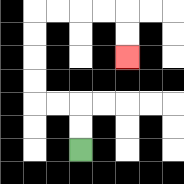{'start': '[3, 6]', 'end': '[5, 2]', 'path_directions': 'U,U,L,L,U,U,U,U,R,R,R,R,D,D', 'path_coordinates': '[[3, 6], [3, 5], [3, 4], [2, 4], [1, 4], [1, 3], [1, 2], [1, 1], [1, 0], [2, 0], [3, 0], [4, 0], [5, 0], [5, 1], [5, 2]]'}